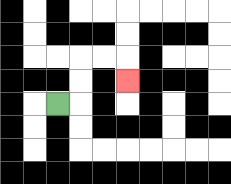{'start': '[2, 4]', 'end': '[5, 3]', 'path_directions': 'R,U,U,R,R,D', 'path_coordinates': '[[2, 4], [3, 4], [3, 3], [3, 2], [4, 2], [5, 2], [5, 3]]'}